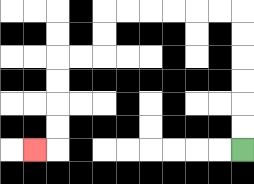{'start': '[10, 6]', 'end': '[1, 6]', 'path_directions': 'U,U,U,U,U,U,L,L,L,L,L,L,D,D,L,L,D,D,D,D,L', 'path_coordinates': '[[10, 6], [10, 5], [10, 4], [10, 3], [10, 2], [10, 1], [10, 0], [9, 0], [8, 0], [7, 0], [6, 0], [5, 0], [4, 0], [4, 1], [4, 2], [3, 2], [2, 2], [2, 3], [2, 4], [2, 5], [2, 6], [1, 6]]'}